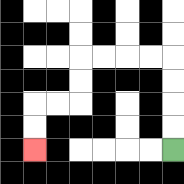{'start': '[7, 6]', 'end': '[1, 6]', 'path_directions': 'U,U,U,U,L,L,L,L,D,D,L,L,D,D', 'path_coordinates': '[[7, 6], [7, 5], [7, 4], [7, 3], [7, 2], [6, 2], [5, 2], [4, 2], [3, 2], [3, 3], [3, 4], [2, 4], [1, 4], [1, 5], [1, 6]]'}